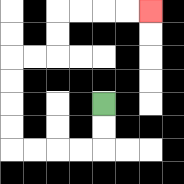{'start': '[4, 4]', 'end': '[6, 0]', 'path_directions': 'D,D,L,L,L,L,U,U,U,U,R,R,U,U,R,R,R,R', 'path_coordinates': '[[4, 4], [4, 5], [4, 6], [3, 6], [2, 6], [1, 6], [0, 6], [0, 5], [0, 4], [0, 3], [0, 2], [1, 2], [2, 2], [2, 1], [2, 0], [3, 0], [4, 0], [5, 0], [6, 0]]'}